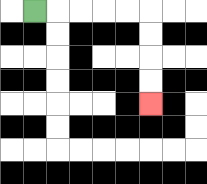{'start': '[1, 0]', 'end': '[6, 4]', 'path_directions': 'R,R,R,R,R,D,D,D,D', 'path_coordinates': '[[1, 0], [2, 0], [3, 0], [4, 0], [5, 0], [6, 0], [6, 1], [6, 2], [6, 3], [6, 4]]'}